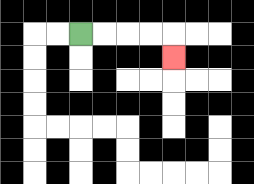{'start': '[3, 1]', 'end': '[7, 2]', 'path_directions': 'R,R,R,R,D', 'path_coordinates': '[[3, 1], [4, 1], [5, 1], [6, 1], [7, 1], [7, 2]]'}